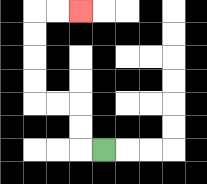{'start': '[4, 6]', 'end': '[3, 0]', 'path_directions': 'L,U,U,L,L,U,U,U,U,R,R', 'path_coordinates': '[[4, 6], [3, 6], [3, 5], [3, 4], [2, 4], [1, 4], [1, 3], [1, 2], [1, 1], [1, 0], [2, 0], [3, 0]]'}